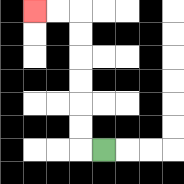{'start': '[4, 6]', 'end': '[1, 0]', 'path_directions': 'L,U,U,U,U,U,U,L,L', 'path_coordinates': '[[4, 6], [3, 6], [3, 5], [3, 4], [3, 3], [3, 2], [3, 1], [3, 0], [2, 0], [1, 0]]'}